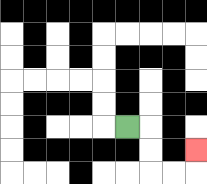{'start': '[5, 5]', 'end': '[8, 6]', 'path_directions': 'R,D,D,R,R,U', 'path_coordinates': '[[5, 5], [6, 5], [6, 6], [6, 7], [7, 7], [8, 7], [8, 6]]'}